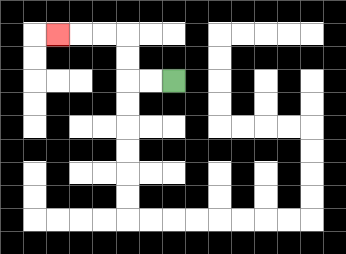{'start': '[7, 3]', 'end': '[2, 1]', 'path_directions': 'L,L,U,U,L,L,L', 'path_coordinates': '[[7, 3], [6, 3], [5, 3], [5, 2], [5, 1], [4, 1], [3, 1], [2, 1]]'}